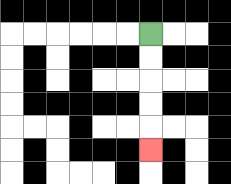{'start': '[6, 1]', 'end': '[6, 6]', 'path_directions': 'D,D,D,D,D', 'path_coordinates': '[[6, 1], [6, 2], [6, 3], [6, 4], [6, 5], [6, 6]]'}